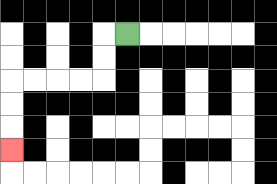{'start': '[5, 1]', 'end': '[0, 6]', 'path_directions': 'L,D,D,L,L,L,L,D,D,D', 'path_coordinates': '[[5, 1], [4, 1], [4, 2], [4, 3], [3, 3], [2, 3], [1, 3], [0, 3], [0, 4], [0, 5], [0, 6]]'}